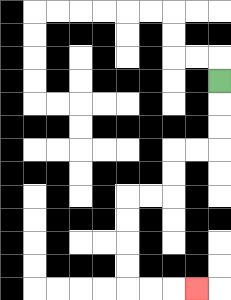{'start': '[9, 3]', 'end': '[8, 12]', 'path_directions': 'D,D,D,L,L,D,D,L,L,D,D,D,D,R,R,R', 'path_coordinates': '[[9, 3], [9, 4], [9, 5], [9, 6], [8, 6], [7, 6], [7, 7], [7, 8], [6, 8], [5, 8], [5, 9], [5, 10], [5, 11], [5, 12], [6, 12], [7, 12], [8, 12]]'}